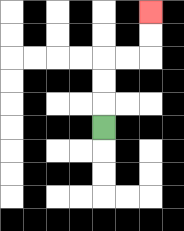{'start': '[4, 5]', 'end': '[6, 0]', 'path_directions': 'U,U,U,R,R,U,U', 'path_coordinates': '[[4, 5], [4, 4], [4, 3], [4, 2], [5, 2], [6, 2], [6, 1], [6, 0]]'}